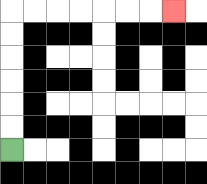{'start': '[0, 6]', 'end': '[7, 0]', 'path_directions': 'U,U,U,U,U,U,R,R,R,R,R,R,R', 'path_coordinates': '[[0, 6], [0, 5], [0, 4], [0, 3], [0, 2], [0, 1], [0, 0], [1, 0], [2, 0], [3, 0], [4, 0], [5, 0], [6, 0], [7, 0]]'}